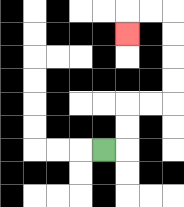{'start': '[4, 6]', 'end': '[5, 1]', 'path_directions': 'R,U,U,R,R,U,U,U,U,L,L,D', 'path_coordinates': '[[4, 6], [5, 6], [5, 5], [5, 4], [6, 4], [7, 4], [7, 3], [7, 2], [7, 1], [7, 0], [6, 0], [5, 0], [5, 1]]'}